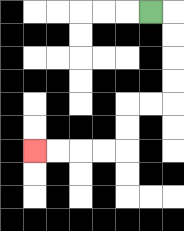{'start': '[6, 0]', 'end': '[1, 6]', 'path_directions': 'R,D,D,D,D,L,L,D,D,L,L,L,L', 'path_coordinates': '[[6, 0], [7, 0], [7, 1], [7, 2], [7, 3], [7, 4], [6, 4], [5, 4], [5, 5], [5, 6], [4, 6], [3, 6], [2, 6], [1, 6]]'}